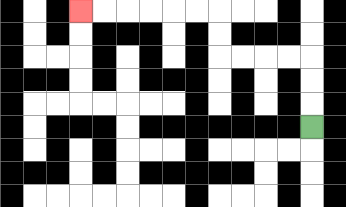{'start': '[13, 5]', 'end': '[3, 0]', 'path_directions': 'U,U,U,L,L,L,L,U,U,L,L,L,L,L,L', 'path_coordinates': '[[13, 5], [13, 4], [13, 3], [13, 2], [12, 2], [11, 2], [10, 2], [9, 2], [9, 1], [9, 0], [8, 0], [7, 0], [6, 0], [5, 0], [4, 0], [3, 0]]'}